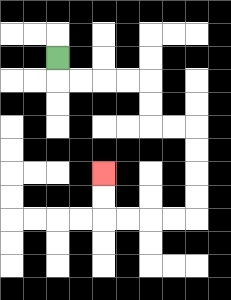{'start': '[2, 2]', 'end': '[4, 7]', 'path_directions': 'D,R,R,R,R,D,D,R,R,D,D,D,D,L,L,L,L,U,U', 'path_coordinates': '[[2, 2], [2, 3], [3, 3], [4, 3], [5, 3], [6, 3], [6, 4], [6, 5], [7, 5], [8, 5], [8, 6], [8, 7], [8, 8], [8, 9], [7, 9], [6, 9], [5, 9], [4, 9], [4, 8], [4, 7]]'}